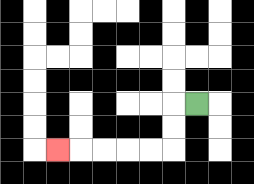{'start': '[8, 4]', 'end': '[2, 6]', 'path_directions': 'L,D,D,L,L,L,L,L', 'path_coordinates': '[[8, 4], [7, 4], [7, 5], [7, 6], [6, 6], [5, 6], [4, 6], [3, 6], [2, 6]]'}